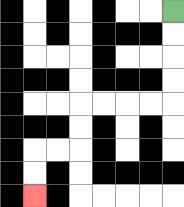{'start': '[7, 0]', 'end': '[1, 8]', 'path_directions': 'D,D,D,D,L,L,L,L,D,D,L,L,D,D', 'path_coordinates': '[[7, 0], [7, 1], [7, 2], [7, 3], [7, 4], [6, 4], [5, 4], [4, 4], [3, 4], [3, 5], [3, 6], [2, 6], [1, 6], [1, 7], [1, 8]]'}